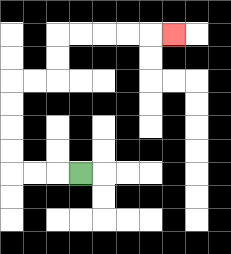{'start': '[3, 7]', 'end': '[7, 1]', 'path_directions': 'L,L,L,U,U,U,U,R,R,U,U,R,R,R,R,R', 'path_coordinates': '[[3, 7], [2, 7], [1, 7], [0, 7], [0, 6], [0, 5], [0, 4], [0, 3], [1, 3], [2, 3], [2, 2], [2, 1], [3, 1], [4, 1], [5, 1], [6, 1], [7, 1]]'}